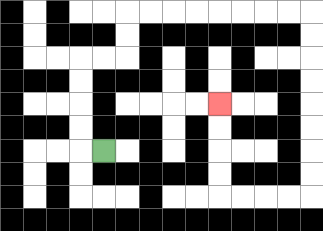{'start': '[4, 6]', 'end': '[9, 4]', 'path_directions': 'L,U,U,U,U,R,R,U,U,R,R,R,R,R,R,R,R,D,D,D,D,D,D,D,D,L,L,L,L,U,U,U,U', 'path_coordinates': '[[4, 6], [3, 6], [3, 5], [3, 4], [3, 3], [3, 2], [4, 2], [5, 2], [5, 1], [5, 0], [6, 0], [7, 0], [8, 0], [9, 0], [10, 0], [11, 0], [12, 0], [13, 0], [13, 1], [13, 2], [13, 3], [13, 4], [13, 5], [13, 6], [13, 7], [13, 8], [12, 8], [11, 8], [10, 8], [9, 8], [9, 7], [9, 6], [9, 5], [9, 4]]'}